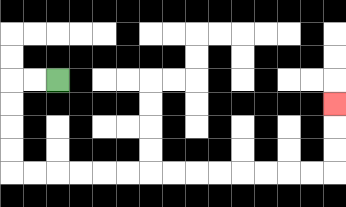{'start': '[2, 3]', 'end': '[14, 4]', 'path_directions': 'L,L,D,D,D,D,R,R,R,R,R,R,R,R,R,R,R,R,R,R,U,U,U', 'path_coordinates': '[[2, 3], [1, 3], [0, 3], [0, 4], [0, 5], [0, 6], [0, 7], [1, 7], [2, 7], [3, 7], [4, 7], [5, 7], [6, 7], [7, 7], [8, 7], [9, 7], [10, 7], [11, 7], [12, 7], [13, 7], [14, 7], [14, 6], [14, 5], [14, 4]]'}